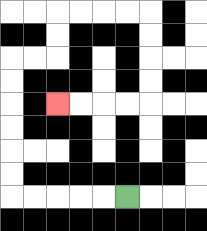{'start': '[5, 8]', 'end': '[2, 4]', 'path_directions': 'L,L,L,L,L,U,U,U,U,U,U,R,R,U,U,R,R,R,R,D,D,D,D,L,L,L,L', 'path_coordinates': '[[5, 8], [4, 8], [3, 8], [2, 8], [1, 8], [0, 8], [0, 7], [0, 6], [0, 5], [0, 4], [0, 3], [0, 2], [1, 2], [2, 2], [2, 1], [2, 0], [3, 0], [4, 0], [5, 0], [6, 0], [6, 1], [6, 2], [6, 3], [6, 4], [5, 4], [4, 4], [3, 4], [2, 4]]'}